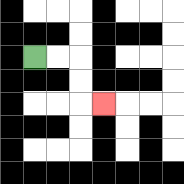{'start': '[1, 2]', 'end': '[4, 4]', 'path_directions': 'R,R,D,D,R', 'path_coordinates': '[[1, 2], [2, 2], [3, 2], [3, 3], [3, 4], [4, 4]]'}